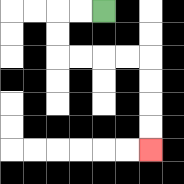{'start': '[4, 0]', 'end': '[6, 6]', 'path_directions': 'L,L,D,D,R,R,R,R,D,D,D,D', 'path_coordinates': '[[4, 0], [3, 0], [2, 0], [2, 1], [2, 2], [3, 2], [4, 2], [5, 2], [6, 2], [6, 3], [6, 4], [6, 5], [6, 6]]'}